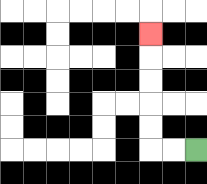{'start': '[8, 6]', 'end': '[6, 1]', 'path_directions': 'L,L,U,U,U,U,U', 'path_coordinates': '[[8, 6], [7, 6], [6, 6], [6, 5], [6, 4], [6, 3], [6, 2], [6, 1]]'}